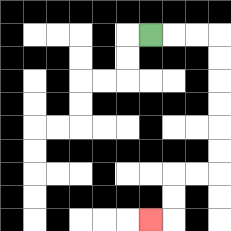{'start': '[6, 1]', 'end': '[6, 9]', 'path_directions': 'R,R,R,D,D,D,D,D,D,L,L,D,D,L', 'path_coordinates': '[[6, 1], [7, 1], [8, 1], [9, 1], [9, 2], [9, 3], [9, 4], [9, 5], [9, 6], [9, 7], [8, 7], [7, 7], [7, 8], [7, 9], [6, 9]]'}